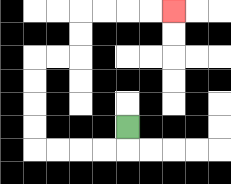{'start': '[5, 5]', 'end': '[7, 0]', 'path_directions': 'D,L,L,L,L,U,U,U,U,R,R,U,U,R,R,R,R', 'path_coordinates': '[[5, 5], [5, 6], [4, 6], [3, 6], [2, 6], [1, 6], [1, 5], [1, 4], [1, 3], [1, 2], [2, 2], [3, 2], [3, 1], [3, 0], [4, 0], [5, 0], [6, 0], [7, 0]]'}